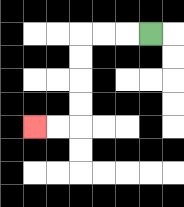{'start': '[6, 1]', 'end': '[1, 5]', 'path_directions': 'L,L,L,D,D,D,D,L,L', 'path_coordinates': '[[6, 1], [5, 1], [4, 1], [3, 1], [3, 2], [3, 3], [3, 4], [3, 5], [2, 5], [1, 5]]'}